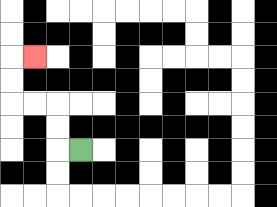{'start': '[3, 6]', 'end': '[1, 2]', 'path_directions': 'L,U,U,L,L,U,U,R', 'path_coordinates': '[[3, 6], [2, 6], [2, 5], [2, 4], [1, 4], [0, 4], [0, 3], [0, 2], [1, 2]]'}